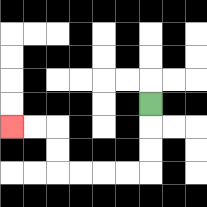{'start': '[6, 4]', 'end': '[0, 5]', 'path_directions': 'D,D,D,L,L,L,L,U,U,L,L', 'path_coordinates': '[[6, 4], [6, 5], [6, 6], [6, 7], [5, 7], [4, 7], [3, 7], [2, 7], [2, 6], [2, 5], [1, 5], [0, 5]]'}